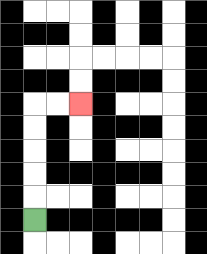{'start': '[1, 9]', 'end': '[3, 4]', 'path_directions': 'U,U,U,U,U,R,R', 'path_coordinates': '[[1, 9], [1, 8], [1, 7], [1, 6], [1, 5], [1, 4], [2, 4], [3, 4]]'}